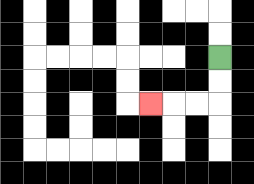{'start': '[9, 2]', 'end': '[6, 4]', 'path_directions': 'D,D,L,L,L', 'path_coordinates': '[[9, 2], [9, 3], [9, 4], [8, 4], [7, 4], [6, 4]]'}